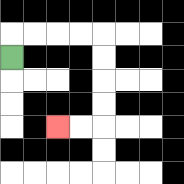{'start': '[0, 2]', 'end': '[2, 5]', 'path_directions': 'U,R,R,R,R,D,D,D,D,L,L', 'path_coordinates': '[[0, 2], [0, 1], [1, 1], [2, 1], [3, 1], [4, 1], [4, 2], [4, 3], [4, 4], [4, 5], [3, 5], [2, 5]]'}